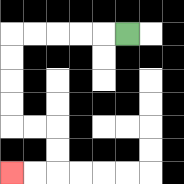{'start': '[5, 1]', 'end': '[0, 7]', 'path_directions': 'L,L,L,L,L,D,D,D,D,R,R,D,D,L,L', 'path_coordinates': '[[5, 1], [4, 1], [3, 1], [2, 1], [1, 1], [0, 1], [0, 2], [0, 3], [0, 4], [0, 5], [1, 5], [2, 5], [2, 6], [2, 7], [1, 7], [0, 7]]'}